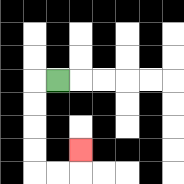{'start': '[2, 3]', 'end': '[3, 6]', 'path_directions': 'L,D,D,D,D,R,R,U', 'path_coordinates': '[[2, 3], [1, 3], [1, 4], [1, 5], [1, 6], [1, 7], [2, 7], [3, 7], [3, 6]]'}